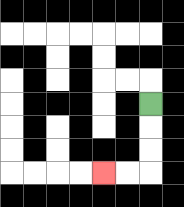{'start': '[6, 4]', 'end': '[4, 7]', 'path_directions': 'D,D,D,L,L', 'path_coordinates': '[[6, 4], [6, 5], [6, 6], [6, 7], [5, 7], [4, 7]]'}